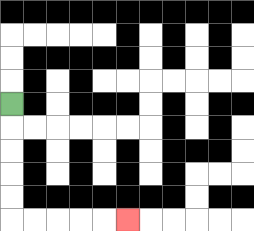{'start': '[0, 4]', 'end': '[5, 9]', 'path_directions': 'D,D,D,D,D,R,R,R,R,R', 'path_coordinates': '[[0, 4], [0, 5], [0, 6], [0, 7], [0, 8], [0, 9], [1, 9], [2, 9], [3, 9], [4, 9], [5, 9]]'}